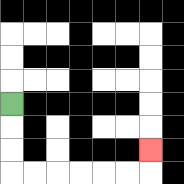{'start': '[0, 4]', 'end': '[6, 6]', 'path_directions': 'D,D,D,R,R,R,R,R,R,U', 'path_coordinates': '[[0, 4], [0, 5], [0, 6], [0, 7], [1, 7], [2, 7], [3, 7], [4, 7], [5, 7], [6, 7], [6, 6]]'}